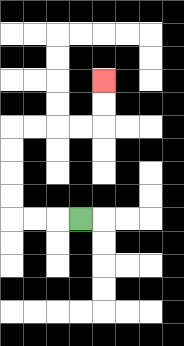{'start': '[3, 9]', 'end': '[4, 3]', 'path_directions': 'L,L,L,U,U,U,U,R,R,R,R,U,U', 'path_coordinates': '[[3, 9], [2, 9], [1, 9], [0, 9], [0, 8], [0, 7], [0, 6], [0, 5], [1, 5], [2, 5], [3, 5], [4, 5], [4, 4], [4, 3]]'}